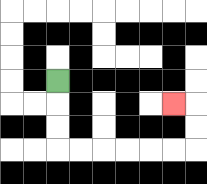{'start': '[2, 3]', 'end': '[7, 4]', 'path_directions': 'D,D,D,R,R,R,R,R,R,U,U,L', 'path_coordinates': '[[2, 3], [2, 4], [2, 5], [2, 6], [3, 6], [4, 6], [5, 6], [6, 6], [7, 6], [8, 6], [8, 5], [8, 4], [7, 4]]'}